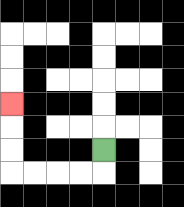{'start': '[4, 6]', 'end': '[0, 4]', 'path_directions': 'D,L,L,L,L,U,U,U', 'path_coordinates': '[[4, 6], [4, 7], [3, 7], [2, 7], [1, 7], [0, 7], [0, 6], [0, 5], [0, 4]]'}